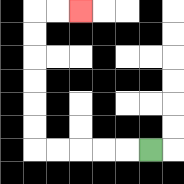{'start': '[6, 6]', 'end': '[3, 0]', 'path_directions': 'L,L,L,L,L,U,U,U,U,U,U,R,R', 'path_coordinates': '[[6, 6], [5, 6], [4, 6], [3, 6], [2, 6], [1, 6], [1, 5], [1, 4], [1, 3], [1, 2], [1, 1], [1, 0], [2, 0], [3, 0]]'}